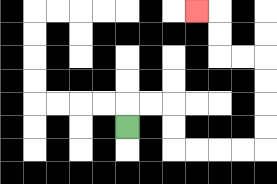{'start': '[5, 5]', 'end': '[8, 0]', 'path_directions': 'U,R,R,D,D,R,R,R,R,U,U,U,U,L,L,U,U,L', 'path_coordinates': '[[5, 5], [5, 4], [6, 4], [7, 4], [7, 5], [7, 6], [8, 6], [9, 6], [10, 6], [11, 6], [11, 5], [11, 4], [11, 3], [11, 2], [10, 2], [9, 2], [9, 1], [9, 0], [8, 0]]'}